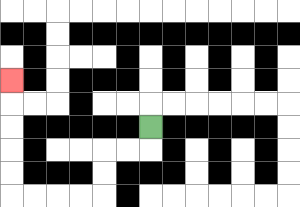{'start': '[6, 5]', 'end': '[0, 3]', 'path_directions': 'D,L,L,D,D,L,L,L,L,U,U,U,U,U', 'path_coordinates': '[[6, 5], [6, 6], [5, 6], [4, 6], [4, 7], [4, 8], [3, 8], [2, 8], [1, 8], [0, 8], [0, 7], [0, 6], [0, 5], [0, 4], [0, 3]]'}